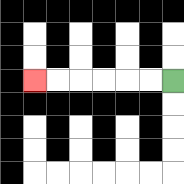{'start': '[7, 3]', 'end': '[1, 3]', 'path_directions': 'L,L,L,L,L,L', 'path_coordinates': '[[7, 3], [6, 3], [5, 3], [4, 3], [3, 3], [2, 3], [1, 3]]'}